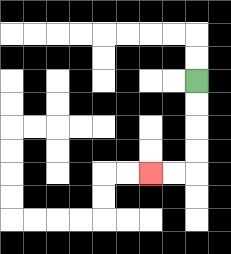{'start': '[8, 3]', 'end': '[6, 7]', 'path_directions': 'D,D,D,D,L,L', 'path_coordinates': '[[8, 3], [8, 4], [8, 5], [8, 6], [8, 7], [7, 7], [6, 7]]'}